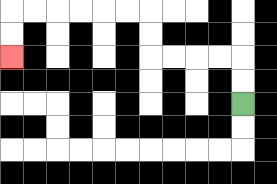{'start': '[10, 4]', 'end': '[0, 2]', 'path_directions': 'U,U,L,L,L,L,U,U,L,L,L,L,L,L,D,D', 'path_coordinates': '[[10, 4], [10, 3], [10, 2], [9, 2], [8, 2], [7, 2], [6, 2], [6, 1], [6, 0], [5, 0], [4, 0], [3, 0], [2, 0], [1, 0], [0, 0], [0, 1], [0, 2]]'}